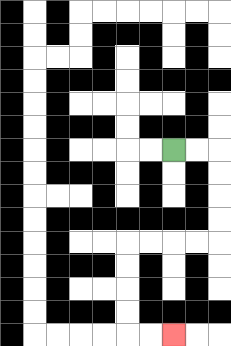{'start': '[7, 6]', 'end': '[7, 14]', 'path_directions': 'R,R,D,D,D,D,L,L,L,L,D,D,D,D,R,R', 'path_coordinates': '[[7, 6], [8, 6], [9, 6], [9, 7], [9, 8], [9, 9], [9, 10], [8, 10], [7, 10], [6, 10], [5, 10], [5, 11], [5, 12], [5, 13], [5, 14], [6, 14], [7, 14]]'}